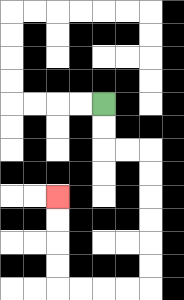{'start': '[4, 4]', 'end': '[2, 8]', 'path_directions': 'D,D,R,R,D,D,D,D,D,D,L,L,L,L,U,U,U,U', 'path_coordinates': '[[4, 4], [4, 5], [4, 6], [5, 6], [6, 6], [6, 7], [6, 8], [6, 9], [6, 10], [6, 11], [6, 12], [5, 12], [4, 12], [3, 12], [2, 12], [2, 11], [2, 10], [2, 9], [2, 8]]'}